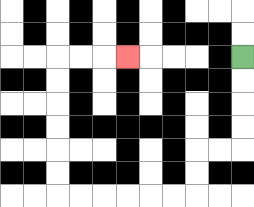{'start': '[10, 2]', 'end': '[5, 2]', 'path_directions': 'D,D,D,D,L,L,D,D,L,L,L,L,L,L,U,U,U,U,U,U,R,R,R', 'path_coordinates': '[[10, 2], [10, 3], [10, 4], [10, 5], [10, 6], [9, 6], [8, 6], [8, 7], [8, 8], [7, 8], [6, 8], [5, 8], [4, 8], [3, 8], [2, 8], [2, 7], [2, 6], [2, 5], [2, 4], [2, 3], [2, 2], [3, 2], [4, 2], [5, 2]]'}